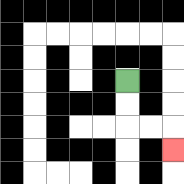{'start': '[5, 3]', 'end': '[7, 6]', 'path_directions': 'D,D,R,R,D', 'path_coordinates': '[[5, 3], [5, 4], [5, 5], [6, 5], [7, 5], [7, 6]]'}